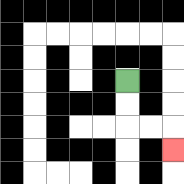{'start': '[5, 3]', 'end': '[7, 6]', 'path_directions': 'D,D,R,R,D', 'path_coordinates': '[[5, 3], [5, 4], [5, 5], [6, 5], [7, 5], [7, 6]]'}